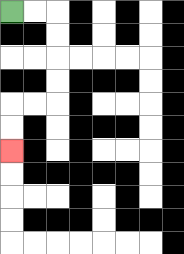{'start': '[0, 0]', 'end': '[0, 6]', 'path_directions': 'R,R,D,D,D,D,L,L,D,D', 'path_coordinates': '[[0, 0], [1, 0], [2, 0], [2, 1], [2, 2], [2, 3], [2, 4], [1, 4], [0, 4], [0, 5], [0, 6]]'}